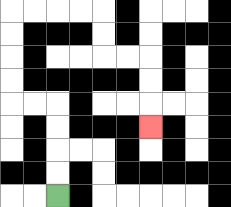{'start': '[2, 8]', 'end': '[6, 5]', 'path_directions': 'U,U,U,U,L,L,U,U,U,U,R,R,R,R,D,D,R,R,D,D,D', 'path_coordinates': '[[2, 8], [2, 7], [2, 6], [2, 5], [2, 4], [1, 4], [0, 4], [0, 3], [0, 2], [0, 1], [0, 0], [1, 0], [2, 0], [3, 0], [4, 0], [4, 1], [4, 2], [5, 2], [6, 2], [6, 3], [6, 4], [6, 5]]'}